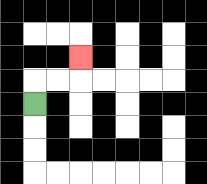{'start': '[1, 4]', 'end': '[3, 2]', 'path_directions': 'U,R,R,U', 'path_coordinates': '[[1, 4], [1, 3], [2, 3], [3, 3], [3, 2]]'}